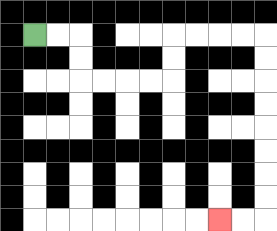{'start': '[1, 1]', 'end': '[9, 9]', 'path_directions': 'R,R,D,D,R,R,R,R,U,U,R,R,R,R,D,D,D,D,D,D,D,D,L,L', 'path_coordinates': '[[1, 1], [2, 1], [3, 1], [3, 2], [3, 3], [4, 3], [5, 3], [6, 3], [7, 3], [7, 2], [7, 1], [8, 1], [9, 1], [10, 1], [11, 1], [11, 2], [11, 3], [11, 4], [11, 5], [11, 6], [11, 7], [11, 8], [11, 9], [10, 9], [9, 9]]'}